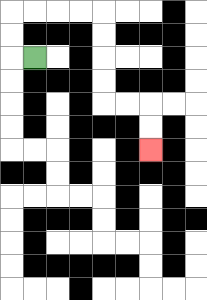{'start': '[1, 2]', 'end': '[6, 6]', 'path_directions': 'L,U,U,R,R,R,R,D,D,D,D,R,R,D,D', 'path_coordinates': '[[1, 2], [0, 2], [0, 1], [0, 0], [1, 0], [2, 0], [3, 0], [4, 0], [4, 1], [4, 2], [4, 3], [4, 4], [5, 4], [6, 4], [6, 5], [6, 6]]'}